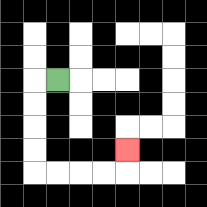{'start': '[2, 3]', 'end': '[5, 6]', 'path_directions': 'L,D,D,D,D,R,R,R,R,U', 'path_coordinates': '[[2, 3], [1, 3], [1, 4], [1, 5], [1, 6], [1, 7], [2, 7], [3, 7], [4, 7], [5, 7], [5, 6]]'}